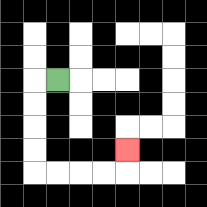{'start': '[2, 3]', 'end': '[5, 6]', 'path_directions': 'L,D,D,D,D,R,R,R,R,U', 'path_coordinates': '[[2, 3], [1, 3], [1, 4], [1, 5], [1, 6], [1, 7], [2, 7], [3, 7], [4, 7], [5, 7], [5, 6]]'}